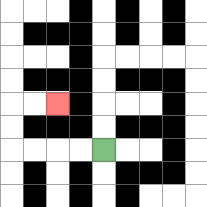{'start': '[4, 6]', 'end': '[2, 4]', 'path_directions': 'L,L,L,L,U,U,R,R', 'path_coordinates': '[[4, 6], [3, 6], [2, 6], [1, 6], [0, 6], [0, 5], [0, 4], [1, 4], [2, 4]]'}